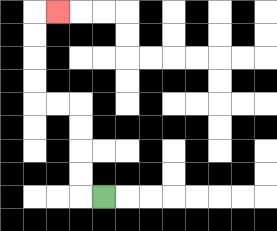{'start': '[4, 8]', 'end': '[2, 0]', 'path_directions': 'L,U,U,U,U,L,L,U,U,U,U,R', 'path_coordinates': '[[4, 8], [3, 8], [3, 7], [3, 6], [3, 5], [3, 4], [2, 4], [1, 4], [1, 3], [1, 2], [1, 1], [1, 0], [2, 0]]'}